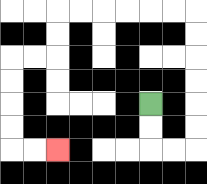{'start': '[6, 4]', 'end': '[2, 6]', 'path_directions': 'D,D,R,R,U,U,U,U,U,U,L,L,L,L,L,L,D,D,L,L,D,D,D,D,R,R', 'path_coordinates': '[[6, 4], [6, 5], [6, 6], [7, 6], [8, 6], [8, 5], [8, 4], [8, 3], [8, 2], [8, 1], [8, 0], [7, 0], [6, 0], [5, 0], [4, 0], [3, 0], [2, 0], [2, 1], [2, 2], [1, 2], [0, 2], [0, 3], [0, 4], [0, 5], [0, 6], [1, 6], [2, 6]]'}